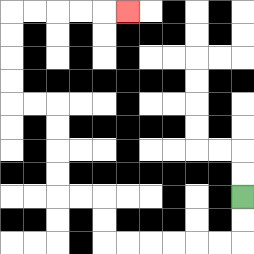{'start': '[10, 8]', 'end': '[5, 0]', 'path_directions': 'D,D,L,L,L,L,L,L,U,U,L,L,U,U,U,U,L,L,U,U,U,U,R,R,R,R,R', 'path_coordinates': '[[10, 8], [10, 9], [10, 10], [9, 10], [8, 10], [7, 10], [6, 10], [5, 10], [4, 10], [4, 9], [4, 8], [3, 8], [2, 8], [2, 7], [2, 6], [2, 5], [2, 4], [1, 4], [0, 4], [0, 3], [0, 2], [0, 1], [0, 0], [1, 0], [2, 0], [3, 0], [4, 0], [5, 0]]'}